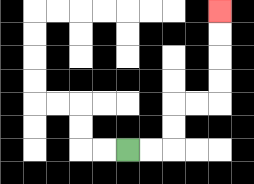{'start': '[5, 6]', 'end': '[9, 0]', 'path_directions': 'R,R,U,U,R,R,U,U,U,U', 'path_coordinates': '[[5, 6], [6, 6], [7, 6], [7, 5], [7, 4], [8, 4], [9, 4], [9, 3], [9, 2], [9, 1], [9, 0]]'}